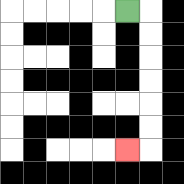{'start': '[5, 0]', 'end': '[5, 6]', 'path_directions': 'R,D,D,D,D,D,D,L', 'path_coordinates': '[[5, 0], [6, 0], [6, 1], [6, 2], [6, 3], [6, 4], [6, 5], [6, 6], [5, 6]]'}